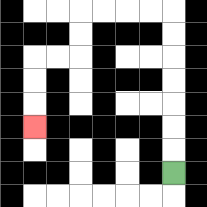{'start': '[7, 7]', 'end': '[1, 5]', 'path_directions': 'U,U,U,U,U,U,U,L,L,L,L,D,D,L,L,D,D,D', 'path_coordinates': '[[7, 7], [7, 6], [7, 5], [7, 4], [7, 3], [7, 2], [7, 1], [7, 0], [6, 0], [5, 0], [4, 0], [3, 0], [3, 1], [3, 2], [2, 2], [1, 2], [1, 3], [1, 4], [1, 5]]'}